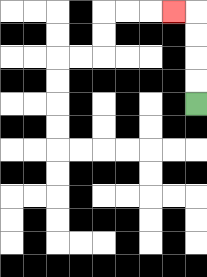{'start': '[8, 4]', 'end': '[7, 0]', 'path_directions': 'U,U,U,U,L', 'path_coordinates': '[[8, 4], [8, 3], [8, 2], [8, 1], [8, 0], [7, 0]]'}